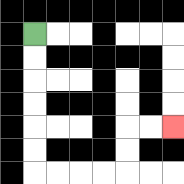{'start': '[1, 1]', 'end': '[7, 5]', 'path_directions': 'D,D,D,D,D,D,R,R,R,R,U,U,R,R', 'path_coordinates': '[[1, 1], [1, 2], [1, 3], [1, 4], [1, 5], [1, 6], [1, 7], [2, 7], [3, 7], [4, 7], [5, 7], [5, 6], [5, 5], [6, 5], [7, 5]]'}